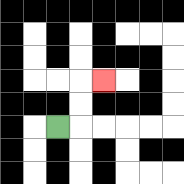{'start': '[2, 5]', 'end': '[4, 3]', 'path_directions': 'R,U,U,R', 'path_coordinates': '[[2, 5], [3, 5], [3, 4], [3, 3], [4, 3]]'}